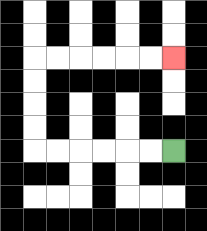{'start': '[7, 6]', 'end': '[7, 2]', 'path_directions': 'L,L,L,L,L,L,U,U,U,U,R,R,R,R,R,R', 'path_coordinates': '[[7, 6], [6, 6], [5, 6], [4, 6], [3, 6], [2, 6], [1, 6], [1, 5], [1, 4], [1, 3], [1, 2], [2, 2], [3, 2], [4, 2], [5, 2], [6, 2], [7, 2]]'}